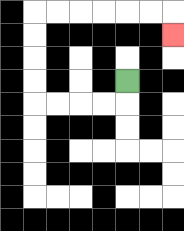{'start': '[5, 3]', 'end': '[7, 1]', 'path_directions': 'D,L,L,L,L,U,U,U,U,R,R,R,R,R,R,D', 'path_coordinates': '[[5, 3], [5, 4], [4, 4], [3, 4], [2, 4], [1, 4], [1, 3], [1, 2], [1, 1], [1, 0], [2, 0], [3, 0], [4, 0], [5, 0], [6, 0], [7, 0], [7, 1]]'}